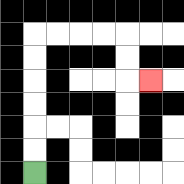{'start': '[1, 7]', 'end': '[6, 3]', 'path_directions': 'U,U,U,U,U,U,R,R,R,R,D,D,R', 'path_coordinates': '[[1, 7], [1, 6], [1, 5], [1, 4], [1, 3], [1, 2], [1, 1], [2, 1], [3, 1], [4, 1], [5, 1], [5, 2], [5, 3], [6, 3]]'}